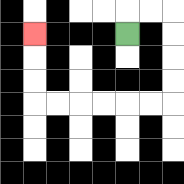{'start': '[5, 1]', 'end': '[1, 1]', 'path_directions': 'U,R,R,D,D,D,D,L,L,L,L,L,L,U,U,U', 'path_coordinates': '[[5, 1], [5, 0], [6, 0], [7, 0], [7, 1], [7, 2], [7, 3], [7, 4], [6, 4], [5, 4], [4, 4], [3, 4], [2, 4], [1, 4], [1, 3], [1, 2], [1, 1]]'}